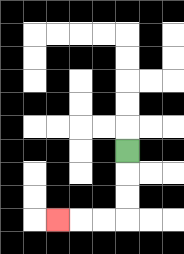{'start': '[5, 6]', 'end': '[2, 9]', 'path_directions': 'D,D,D,L,L,L', 'path_coordinates': '[[5, 6], [5, 7], [5, 8], [5, 9], [4, 9], [3, 9], [2, 9]]'}